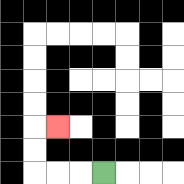{'start': '[4, 7]', 'end': '[2, 5]', 'path_directions': 'L,L,L,U,U,R', 'path_coordinates': '[[4, 7], [3, 7], [2, 7], [1, 7], [1, 6], [1, 5], [2, 5]]'}